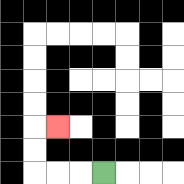{'start': '[4, 7]', 'end': '[2, 5]', 'path_directions': 'L,L,L,U,U,R', 'path_coordinates': '[[4, 7], [3, 7], [2, 7], [1, 7], [1, 6], [1, 5], [2, 5]]'}